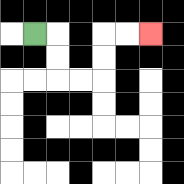{'start': '[1, 1]', 'end': '[6, 1]', 'path_directions': 'R,D,D,R,R,U,U,R,R', 'path_coordinates': '[[1, 1], [2, 1], [2, 2], [2, 3], [3, 3], [4, 3], [4, 2], [4, 1], [5, 1], [6, 1]]'}